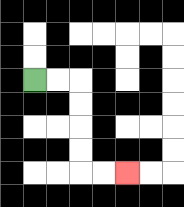{'start': '[1, 3]', 'end': '[5, 7]', 'path_directions': 'R,R,D,D,D,D,R,R', 'path_coordinates': '[[1, 3], [2, 3], [3, 3], [3, 4], [3, 5], [3, 6], [3, 7], [4, 7], [5, 7]]'}